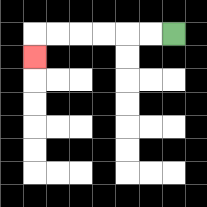{'start': '[7, 1]', 'end': '[1, 2]', 'path_directions': 'L,L,L,L,L,L,D', 'path_coordinates': '[[7, 1], [6, 1], [5, 1], [4, 1], [3, 1], [2, 1], [1, 1], [1, 2]]'}